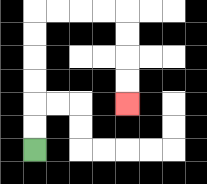{'start': '[1, 6]', 'end': '[5, 4]', 'path_directions': 'U,U,U,U,U,U,R,R,R,R,D,D,D,D', 'path_coordinates': '[[1, 6], [1, 5], [1, 4], [1, 3], [1, 2], [1, 1], [1, 0], [2, 0], [3, 0], [4, 0], [5, 0], [5, 1], [5, 2], [5, 3], [5, 4]]'}